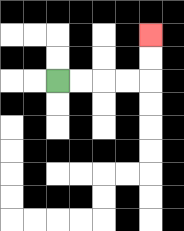{'start': '[2, 3]', 'end': '[6, 1]', 'path_directions': 'R,R,R,R,U,U', 'path_coordinates': '[[2, 3], [3, 3], [4, 3], [5, 3], [6, 3], [6, 2], [6, 1]]'}